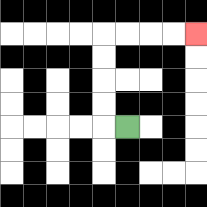{'start': '[5, 5]', 'end': '[8, 1]', 'path_directions': 'L,U,U,U,U,R,R,R,R', 'path_coordinates': '[[5, 5], [4, 5], [4, 4], [4, 3], [4, 2], [4, 1], [5, 1], [6, 1], [7, 1], [8, 1]]'}